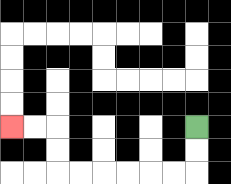{'start': '[8, 5]', 'end': '[0, 5]', 'path_directions': 'D,D,L,L,L,L,L,L,U,U,L,L', 'path_coordinates': '[[8, 5], [8, 6], [8, 7], [7, 7], [6, 7], [5, 7], [4, 7], [3, 7], [2, 7], [2, 6], [2, 5], [1, 5], [0, 5]]'}